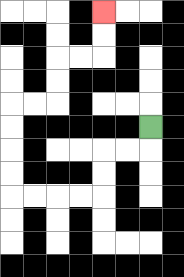{'start': '[6, 5]', 'end': '[4, 0]', 'path_directions': 'D,L,L,D,D,L,L,L,L,U,U,U,U,R,R,U,U,R,R,U,U', 'path_coordinates': '[[6, 5], [6, 6], [5, 6], [4, 6], [4, 7], [4, 8], [3, 8], [2, 8], [1, 8], [0, 8], [0, 7], [0, 6], [0, 5], [0, 4], [1, 4], [2, 4], [2, 3], [2, 2], [3, 2], [4, 2], [4, 1], [4, 0]]'}